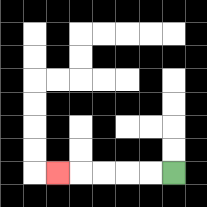{'start': '[7, 7]', 'end': '[2, 7]', 'path_directions': 'L,L,L,L,L', 'path_coordinates': '[[7, 7], [6, 7], [5, 7], [4, 7], [3, 7], [2, 7]]'}